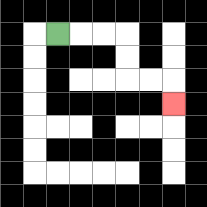{'start': '[2, 1]', 'end': '[7, 4]', 'path_directions': 'R,R,R,D,D,R,R,D', 'path_coordinates': '[[2, 1], [3, 1], [4, 1], [5, 1], [5, 2], [5, 3], [6, 3], [7, 3], [7, 4]]'}